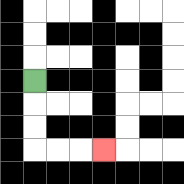{'start': '[1, 3]', 'end': '[4, 6]', 'path_directions': 'D,D,D,R,R,R', 'path_coordinates': '[[1, 3], [1, 4], [1, 5], [1, 6], [2, 6], [3, 6], [4, 6]]'}